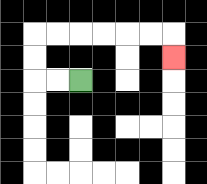{'start': '[3, 3]', 'end': '[7, 2]', 'path_directions': 'L,L,U,U,R,R,R,R,R,R,D', 'path_coordinates': '[[3, 3], [2, 3], [1, 3], [1, 2], [1, 1], [2, 1], [3, 1], [4, 1], [5, 1], [6, 1], [7, 1], [7, 2]]'}